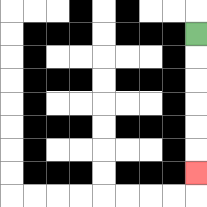{'start': '[8, 1]', 'end': '[8, 7]', 'path_directions': 'D,D,D,D,D,D', 'path_coordinates': '[[8, 1], [8, 2], [8, 3], [8, 4], [8, 5], [8, 6], [8, 7]]'}